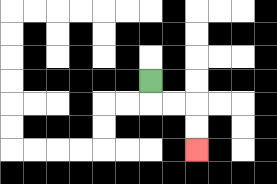{'start': '[6, 3]', 'end': '[8, 6]', 'path_directions': 'D,R,R,D,D', 'path_coordinates': '[[6, 3], [6, 4], [7, 4], [8, 4], [8, 5], [8, 6]]'}